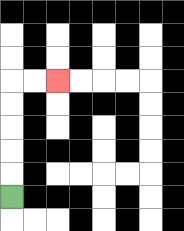{'start': '[0, 8]', 'end': '[2, 3]', 'path_directions': 'U,U,U,U,U,R,R', 'path_coordinates': '[[0, 8], [0, 7], [0, 6], [0, 5], [0, 4], [0, 3], [1, 3], [2, 3]]'}